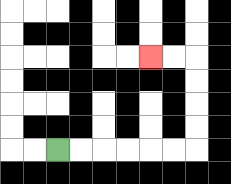{'start': '[2, 6]', 'end': '[6, 2]', 'path_directions': 'R,R,R,R,R,R,U,U,U,U,L,L', 'path_coordinates': '[[2, 6], [3, 6], [4, 6], [5, 6], [6, 6], [7, 6], [8, 6], [8, 5], [8, 4], [8, 3], [8, 2], [7, 2], [6, 2]]'}